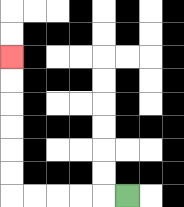{'start': '[5, 8]', 'end': '[0, 2]', 'path_directions': 'L,L,L,L,L,U,U,U,U,U,U', 'path_coordinates': '[[5, 8], [4, 8], [3, 8], [2, 8], [1, 8], [0, 8], [0, 7], [0, 6], [0, 5], [0, 4], [0, 3], [0, 2]]'}